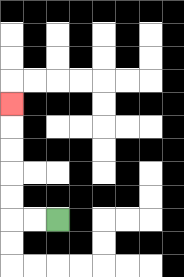{'start': '[2, 9]', 'end': '[0, 4]', 'path_directions': 'L,L,U,U,U,U,U', 'path_coordinates': '[[2, 9], [1, 9], [0, 9], [0, 8], [0, 7], [0, 6], [0, 5], [0, 4]]'}